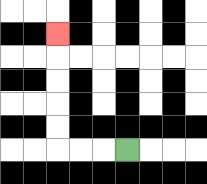{'start': '[5, 6]', 'end': '[2, 1]', 'path_directions': 'L,L,L,U,U,U,U,U', 'path_coordinates': '[[5, 6], [4, 6], [3, 6], [2, 6], [2, 5], [2, 4], [2, 3], [2, 2], [2, 1]]'}